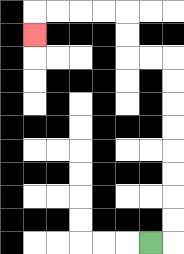{'start': '[6, 10]', 'end': '[1, 1]', 'path_directions': 'R,U,U,U,U,U,U,U,U,L,L,U,U,L,L,L,L,D', 'path_coordinates': '[[6, 10], [7, 10], [7, 9], [7, 8], [7, 7], [7, 6], [7, 5], [7, 4], [7, 3], [7, 2], [6, 2], [5, 2], [5, 1], [5, 0], [4, 0], [3, 0], [2, 0], [1, 0], [1, 1]]'}